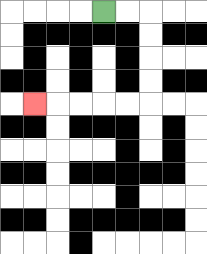{'start': '[4, 0]', 'end': '[1, 4]', 'path_directions': 'R,R,D,D,D,D,L,L,L,L,L', 'path_coordinates': '[[4, 0], [5, 0], [6, 0], [6, 1], [6, 2], [6, 3], [6, 4], [5, 4], [4, 4], [3, 4], [2, 4], [1, 4]]'}